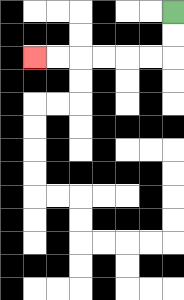{'start': '[7, 0]', 'end': '[1, 2]', 'path_directions': 'D,D,L,L,L,L,L,L', 'path_coordinates': '[[7, 0], [7, 1], [7, 2], [6, 2], [5, 2], [4, 2], [3, 2], [2, 2], [1, 2]]'}